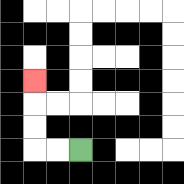{'start': '[3, 6]', 'end': '[1, 3]', 'path_directions': 'L,L,U,U,U', 'path_coordinates': '[[3, 6], [2, 6], [1, 6], [1, 5], [1, 4], [1, 3]]'}